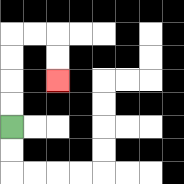{'start': '[0, 5]', 'end': '[2, 3]', 'path_directions': 'U,U,U,U,R,R,D,D', 'path_coordinates': '[[0, 5], [0, 4], [0, 3], [0, 2], [0, 1], [1, 1], [2, 1], [2, 2], [2, 3]]'}